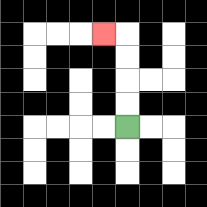{'start': '[5, 5]', 'end': '[4, 1]', 'path_directions': 'U,U,U,U,L', 'path_coordinates': '[[5, 5], [5, 4], [5, 3], [5, 2], [5, 1], [4, 1]]'}